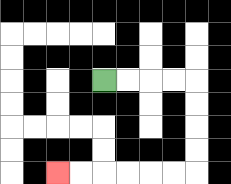{'start': '[4, 3]', 'end': '[2, 7]', 'path_directions': 'R,R,R,R,D,D,D,D,L,L,L,L,L,L', 'path_coordinates': '[[4, 3], [5, 3], [6, 3], [7, 3], [8, 3], [8, 4], [8, 5], [8, 6], [8, 7], [7, 7], [6, 7], [5, 7], [4, 7], [3, 7], [2, 7]]'}